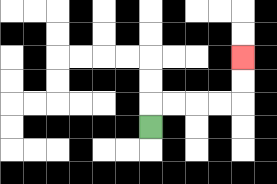{'start': '[6, 5]', 'end': '[10, 2]', 'path_directions': 'U,R,R,R,R,U,U', 'path_coordinates': '[[6, 5], [6, 4], [7, 4], [8, 4], [9, 4], [10, 4], [10, 3], [10, 2]]'}